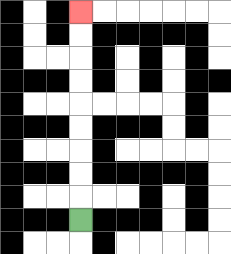{'start': '[3, 9]', 'end': '[3, 0]', 'path_directions': 'U,U,U,U,U,U,U,U,U', 'path_coordinates': '[[3, 9], [3, 8], [3, 7], [3, 6], [3, 5], [3, 4], [3, 3], [3, 2], [3, 1], [3, 0]]'}